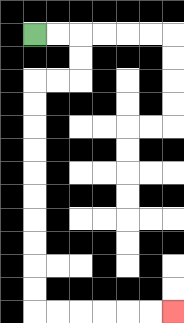{'start': '[1, 1]', 'end': '[7, 13]', 'path_directions': 'R,R,D,D,L,L,D,D,D,D,D,D,D,D,D,D,R,R,R,R,R,R', 'path_coordinates': '[[1, 1], [2, 1], [3, 1], [3, 2], [3, 3], [2, 3], [1, 3], [1, 4], [1, 5], [1, 6], [1, 7], [1, 8], [1, 9], [1, 10], [1, 11], [1, 12], [1, 13], [2, 13], [3, 13], [4, 13], [5, 13], [6, 13], [7, 13]]'}